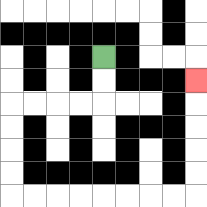{'start': '[4, 2]', 'end': '[8, 3]', 'path_directions': 'D,D,L,L,L,L,D,D,D,D,R,R,R,R,R,R,R,R,U,U,U,U,U', 'path_coordinates': '[[4, 2], [4, 3], [4, 4], [3, 4], [2, 4], [1, 4], [0, 4], [0, 5], [0, 6], [0, 7], [0, 8], [1, 8], [2, 8], [3, 8], [4, 8], [5, 8], [6, 8], [7, 8], [8, 8], [8, 7], [8, 6], [8, 5], [8, 4], [8, 3]]'}